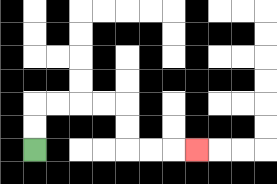{'start': '[1, 6]', 'end': '[8, 6]', 'path_directions': 'U,U,R,R,R,R,D,D,R,R,R', 'path_coordinates': '[[1, 6], [1, 5], [1, 4], [2, 4], [3, 4], [4, 4], [5, 4], [5, 5], [5, 6], [6, 6], [7, 6], [8, 6]]'}